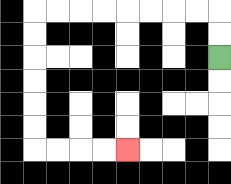{'start': '[9, 2]', 'end': '[5, 6]', 'path_directions': 'U,U,L,L,L,L,L,L,L,L,D,D,D,D,D,D,R,R,R,R', 'path_coordinates': '[[9, 2], [9, 1], [9, 0], [8, 0], [7, 0], [6, 0], [5, 0], [4, 0], [3, 0], [2, 0], [1, 0], [1, 1], [1, 2], [1, 3], [1, 4], [1, 5], [1, 6], [2, 6], [3, 6], [4, 6], [5, 6]]'}